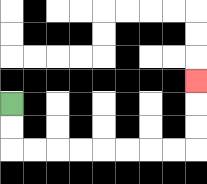{'start': '[0, 4]', 'end': '[8, 3]', 'path_directions': 'D,D,R,R,R,R,R,R,R,R,U,U,U', 'path_coordinates': '[[0, 4], [0, 5], [0, 6], [1, 6], [2, 6], [3, 6], [4, 6], [5, 6], [6, 6], [7, 6], [8, 6], [8, 5], [8, 4], [8, 3]]'}